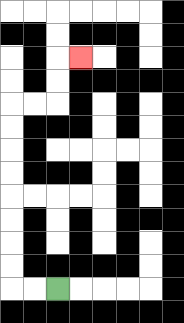{'start': '[2, 12]', 'end': '[3, 2]', 'path_directions': 'L,L,U,U,U,U,U,U,U,U,R,R,U,U,R', 'path_coordinates': '[[2, 12], [1, 12], [0, 12], [0, 11], [0, 10], [0, 9], [0, 8], [0, 7], [0, 6], [0, 5], [0, 4], [1, 4], [2, 4], [2, 3], [2, 2], [3, 2]]'}